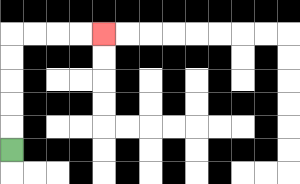{'start': '[0, 6]', 'end': '[4, 1]', 'path_directions': 'U,U,U,U,U,R,R,R,R', 'path_coordinates': '[[0, 6], [0, 5], [0, 4], [0, 3], [0, 2], [0, 1], [1, 1], [2, 1], [3, 1], [4, 1]]'}